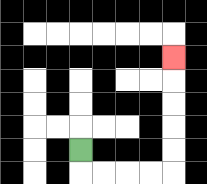{'start': '[3, 6]', 'end': '[7, 2]', 'path_directions': 'D,R,R,R,R,U,U,U,U,U', 'path_coordinates': '[[3, 6], [3, 7], [4, 7], [5, 7], [6, 7], [7, 7], [7, 6], [7, 5], [7, 4], [7, 3], [7, 2]]'}